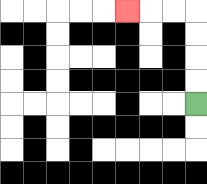{'start': '[8, 4]', 'end': '[5, 0]', 'path_directions': 'U,U,U,U,L,L,L', 'path_coordinates': '[[8, 4], [8, 3], [8, 2], [8, 1], [8, 0], [7, 0], [6, 0], [5, 0]]'}